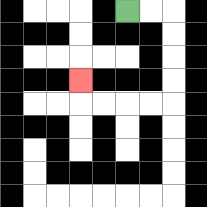{'start': '[5, 0]', 'end': '[3, 3]', 'path_directions': 'R,R,D,D,D,D,L,L,L,L,U', 'path_coordinates': '[[5, 0], [6, 0], [7, 0], [7, 1], [7, 2], [7, 3], [7, 4], [6, 4], [5, 4], [4, 4], [3, 4], [3, 3]]'}